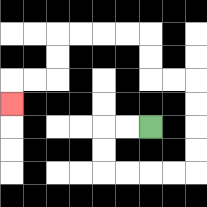{'start': '[6, 5]', 'end': '[0, 4]', 'path_directions': 'L,L,D,D,R,R,R,R,U,U,U,U,L,L,U,U,L,L,L,L,D,D,L,L,D', 'path_coordinates': '[[6, 5], [5, 5], [4, 5], [4, 6], [4, 7], [5, 7], [6, 7], [7, 7], [8, 7], [8, 6], [8, 5], [8, 4], [8, 3], [7, 3], [6, 3], [6, 2], [6, 1], [5, 1], [4, 1], [3, 1], [2, 1], [2, 2], [2, 3], [1, 3], [0, 3], [0, 4]]'}